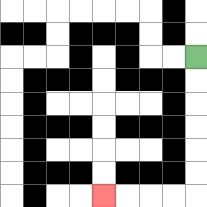{'start': '[8, 2]', 'end': '[4, 8]', 'path_directions': 'D,D,D,D,D,D,L,L,L,L', 'path_coordinates': '[[8, 2], [8, 3], [8, 4], [8, 5], [8, 6], [8, 7], [8, 8], [7, 8], [6, 8], [5, 8], [4, 8]]'}